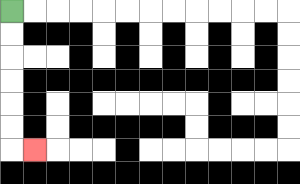{'start': '[0, 0]', 'end': '[1, 6]', 'path_directions': 'D,D,D,D,D,D,R', 'path_coordinates': '[[0, 0], [0, 1], [0, 2], [0, 3], [0, 4], [0, 5], [0, 6], [1, 6]]'}